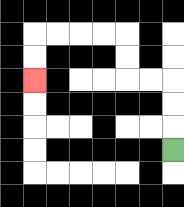{'start': '[7, 6]', 'end': '[1, 3]', 'path_directions': 'U,U,U,L,L,U,U,L,L,L,L,D,D', 'path_coordinates': '[[7, 6], [7, 5], [7, 4], [7, 3], [6, 3], [5, 3], [5, 2], [5, 1], [4, 1], [3, 1], [2, 1], [1, 1], [1, 2], [1, 3]]'}